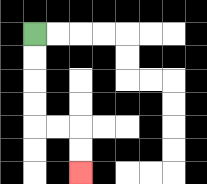{'start': '[1, 1]', 'end': '[3, 7]', 'path_directions': 'D,D,D,D,R,R,D,D', 'path_coordinates': '[[1, 1], [1, 2], [1, 3], [1, 4], [1, 5], [2, 5], [3, 5], [3, 6], [3, 7]]'}